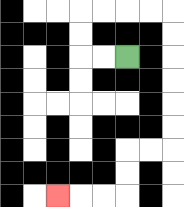{'start': '[5, 2]', 'end': '[2, 8]', 'path_directions': 'L,L,U,U,R,R,R,R,D,D,D,D,D,D,L,L,D,D,L,L,L', 'path_coordinates': '[[5, 2], [4, 2], [3, 2], [3, 1], [3, 0], [4, 0], [5, 0], [6, 0], [7, 0], [7, 1], [7, 2], [7, 3], [7, 4], [7, 5], [7, 6], [6, 6], [5, 6], [5, 7], [5, 8], [4, 8], [3, 8], [2, 8]]'}